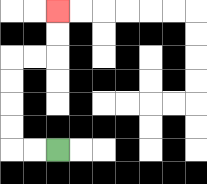{'start': '[2, 6]', 'end': '[2, 0]', 'path_directions': 'L,L,U,U,U,U,R,R,U,U', 'path_coordinates': '[[2, 6], [1, 6], [0, 6], [0, 5], [0, 4], [0, 3], [0, 2], [1, 2], [2, 2], [2, 1], [2, 0]]'}